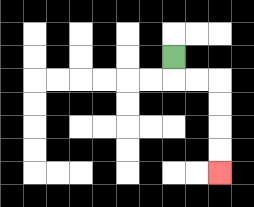{'start': '[7, 2]', 'end': '[9, 7]', 'path_directions': 'D,R,R,D,D,D,D', 'path_coordinates': '[[7, 2], [7, 3], [8, 3], [9, 3], [9, 4], [9, 5], [9, 6], [9, 7]]'}